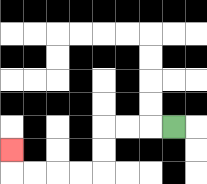{'start': '[7, 5]', 'end': '[0, 6]', 'path_directions': 'L,L,L,D,D,L,L,L,L,U', 'path_coordinates': '[[7, 5], [6, 5], [5, 5], [4, 5], [4, 6], [4, 7], [3, 7], [2, 7], [1, 7], [0, 7], [0, 6]]'}